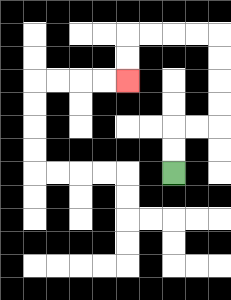{'start': '[7, 7]', 'end': '[5, 3]', 'path_directions': 'U,U,R,R,U,U,U,U,L,L,L,L,D,D', 'path_coordinates': '[[7, 7], [7, 6], [7, 5], [8, 5], [9, 5], [9, 4], [9, 3], [9, 2], [9, 1], [8, 1], [7, 1], [6, 1], [5, 1], [5, 2], [5, 3]]'}